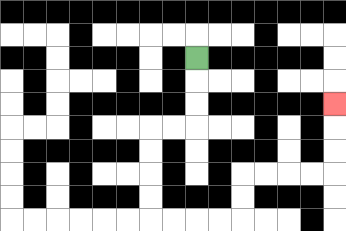{'start': '[8, 2]', 'end': '[14, 4]', 'path_directions': 'D,D,D,L,L,D,D,D,D,R,R,R,R,U,U,R,R,R,R,U,U,U', 'path_coordinates': '[[8, 2], [8, 3], [8, 4], [8, 5], [7, 5], [6, 5], [6, 6], [6, 7], [6, 8], [6, 9], [7, 9], [8, 9], [9, 9], [10, 9], [10, 8], [10, 7], [11, 7], [12, 7], [13, 7], [14, 7], [14, 6], [14, 5], [14, 4]]'}